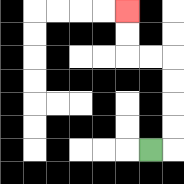{'start': '[6, 6]', 'end': '[5, 0]', 'path_directions': 'R,U,U,U,U,L,L,U,U', 'path_coordinates': '[[6, 6], [7, 6], [7, 5], [7, 4], [7, 3], [7, 2], [6, 2], [5, 2], [5, 1], [5, 0]]'}